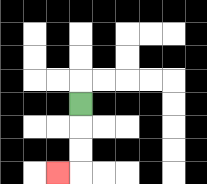{'start': '[3, 4]', 'end': '[2, 7]', 'path_directions': 'D,D,D,L', 'path_coordinates': '[[3, 4], [3, 5], [3, 6], [3, 7], [2, 7]]'}